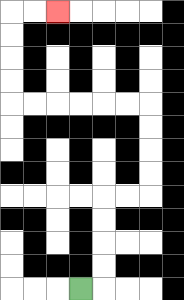{'start': '[3, 12]', 'end': '[2, 0]', 'path_directions': 'R,U,U,U,U,R,R,U,U,U,U,L,L,L,L,L,L,U,U,U,U,R,R', 'path_coordinates': '[[3, 12], [4, 12], [4, 11], [4, 10], [4, 9], [4, 8], [5, 8], [6, 8], [6, 7], [6, 6], [6, 5], [6, 4], [5, 4], [4, 4], [3, 4], [2, 4], [1, 4], [0, 4], [0, 3], [0, 2], [0, 1], [0, 0], [1, 0], [2, 0]]'}